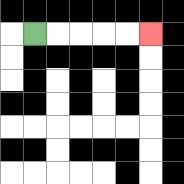{'start': '[1, 1]', 'end': '[6, 1]', 'path_directions': 'R,R,R,R,R', 'path_coordinates': '[[1, 1], [2, 1], [3, 1], [4, 1], [5, 1], [6, 1]]'}